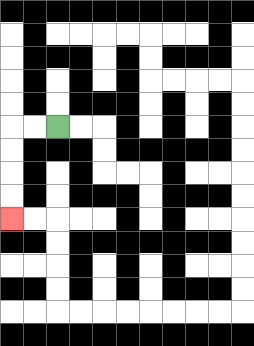{'start': '[2, 5]', 'end': '[0, 9]', 'path_directions': 'L,L,D,D,D,D', 'path_coordinates': '[[2, 5], [1, 5], [0, 5], [0, 6], [0, 7], [0, 8], [0, 9]]'}